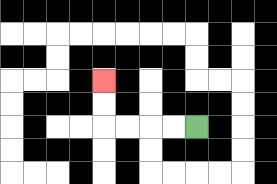{'start': '[8, 5]', 'end': '[4, 3]', 'path_directions': 'L,L,L,L,U,U', 'path_coordinates': '[[8, 5], [7, 5], [6, 5], [5, 5], [4, 5], [4, 4], [4, 3]]'}